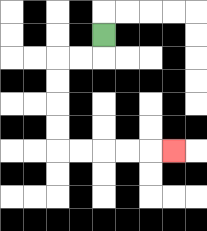{'start': '[4, 1]', 'end': '[7, 6]', 'path_directions': 'D,L,L,D,D,D,D,R,R,R,R,R', 'path_coordinates': '[[4, 1], [4, 2], [3, 2], [2, 2], [2, 3], [2, 4], [2, 5], [2, 6], [3, 6], [4, 6], [5, 6], [6, 6], [7, 6]]'}